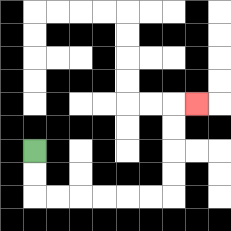{'start': '[1, 6]', 'end': '[8, 4]', 'path_directions': 'D,D,R,R,R,R,R,R,U,U,U,U,R', 'path_coordinates': '[[1, 6], [1, 7], [1, 8], [2, 8], [3, 8], [4, 8], [5, 8], [6, 8], [7, 8], [7, 7], [7, 6], [7, 5], [7, 4], [8, 4]]'}